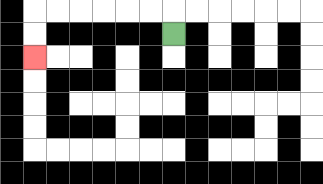{'start': '[7, 1]', 'end': '[1, 2]', 'path_directions': 'U,L,L,L,L,L,L,D,D', 'path_coordinates': '[[7, 1], [7, 0], [6, 0], [5, 0], [4, 0], [3, 0], [2, 0], [1, 0], [1, 1], [1, 2]]'}